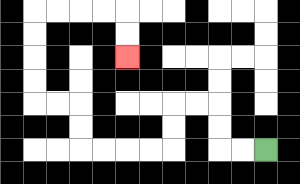{'start': '[11, 6]', 'end': '[5, 2]', 'path_directions': 'L,L,U,U,L,L,D,D,L,L,L,L,U,U,L,L,U,U,U,U,R,R,R,R,D,D', 'path_coordinates': '[[11, 6], [10, 6], [9, 6], [9, 5], [9, 4], [8, 4], [7, 4], [7, 5], [7, 6], [6, 6], [5, 6], [4, 6], [3, 6], [3, 5], [3, 4], [2, 4], [1, 4], [1, 3], [1, 2], [1, 1], [1, 0], [2, 0], [3, 0], [4, 0], [5, 0], [5, 1], [5, 2]]'}